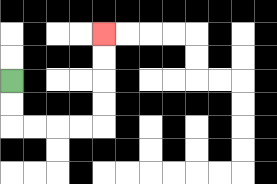{'start': '[0, 3]', 'end': '[4, 1]', 'path_directions': 'D,D,R,R,R,R,U,U,U,U', 'path_coordinates': '[[0, 3], [0, 4], [0, 5], [1, 5], [2, 5], [3, 5], [4, 5], [4, 4], [4, 3], [4, 2], [4, 1]]'}